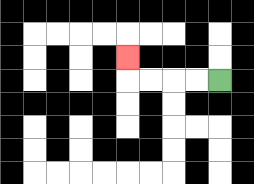{'start': '[9, 3]', 'end': '[5, 2]', 'path_directions': 'L,L,L,L,U', 'path_coordinates': '[[9, 3], [8, 3], [7, 3], [6, 3], [5, 3], [5, 2]]'}